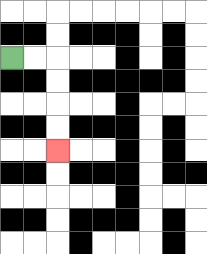{'start': '[0, 2]', 'end': '[2, 6]', 'path_directions': 'R,R,D,D,D,D', 'path_coordinates': '[[0, 2], [1, 2], [2, 2], [2, 3], [2, 4], [2, 5], [2, 6]]'}